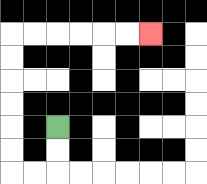{'start': '[2, 5]', 'end': '[6, 1]', 'path_directions': 'D,D,L,L,U,U,U,U,U,U,R,R,R,R,R,R', 'path_coordinates': '[[2, 5], [2, 6], [2, 7], [1, 7], [0, 7], [0, 6], [0, 5], [0, 4], [0, 3], [0, 2], [0, 1], [1, 1], [2, 1], [3, 1], [4, 1], [5, 1], [6, 1]]'}